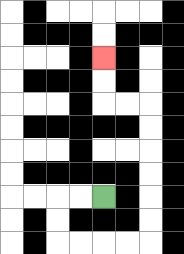{'start': '[4, 8]', 'end': '[4, 2]', 'path_directions': 'L,L,D,D,R,R,R,R,U,U,U,U,U,U,L,L,U,U', 'path_coordinates': '[[4, 8], [3, 8], [2, 8], [2, 9], [2, 10], [3, 10], [4, 10], [5, 10], [6, 10], [6, 9], [6, 8], [6, 7], [6, 6], [6, 5], [6, 4], [5, 4], [4, 4], [4, 3], [4, 2]]'}